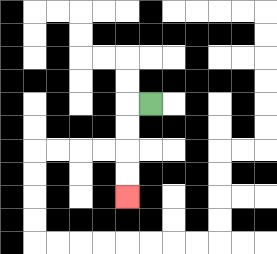{'start': '[6, 4]', 'end': '[5, 8]', 'path_directions': 'L,D,D,D,D', 'path_coordinates': '[[6, 4], [5, 4], [5, 5], [5, 6], [5, 7], [5, 8]]'}